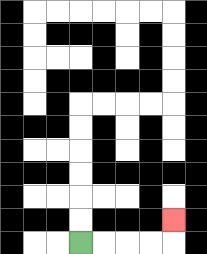{'start': '[3, 10]', 'end': '[7, 9]', 'path_directions': 'R,R,R,R,U', 'path_coordinates': '[[3, 10], [4, 10], [5, 10], [6, 10], [7, 10], [7, 9]]'}